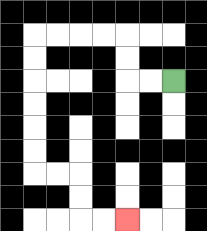{'start': '[7, 3]', 'end': '[5, 9]', 'path_directions': 'L,L,U,U,L,L,L,L,D,D,D,D,D,D,R,R,D,D,R,R', 'path_coordinates': '[[7, 3], [6, 3], [5, 3], [5, 2], [5, 1], [4, 1], [3, 1], [2, 1], [1, 1], [1, 2], [1, 3], [1, 4], [1, 5], [1, 6], [1, 7], [2, 7], [3, 7], [3, 8], [3, 9], [4, 9], [5, 9]]'}